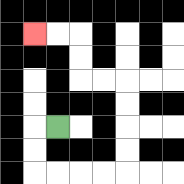{'start': '[2, 5]', 'end': '[1, 1]', 'path_directions': 'L,D,D,R,R,R,R,U,U,U,U,L,L,U,U,L,L', 'path_coordinates': '[[2, 5], [1, 5], [1, 6], [1, 7], [2, 7], [3, 7], [4, 7], [5, 7], [5, 6], [5, 5], [5, 4], [5, 3], [4, 3], [3, 3], [3, 2], [3, 1], [2, 1], [1, 1]]'}